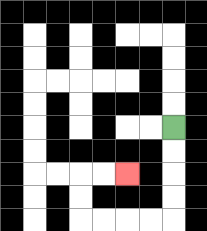{'start': '[7, 5]', 'end': '[5, 7]', 'path_directions': 'D,D,D,D,L,L,L,L,U,U,R,R', 'path_coordinates': '[[7, 5], [7, 6], [7, 7], [7, 8], [7, 9], [6, 9], [5, 9], [4, 9], [3, 9], [3, 8], [3, 7], [4, 7], [5, 7]]'}